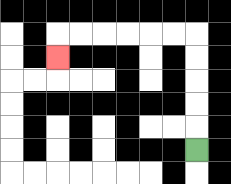{'start': '[8, 6]', 'end': '[2, 2]', 'path_directions': 'U,U,U,U,U,L,L,L,L,L,L,D', 'path_coordinates': '[[8, 6], [8, 5], [8, 4], [8, 3], [8, 2], [8, 1], [7, 1], [6, 1], [5, 1], [4, 1], [3, 1], [2, 1], [2, 2]]'}